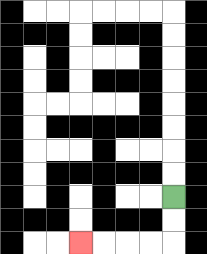{'start': '[7, 8]', 'end': '[3, 10]', 'path_directions': 'D,D,L,L,L,L', 'path_coordinates': '[[7, 8], [7, 9], [7, 10], [6, 10], [5, 10], [4, 10], [3, 10]]'}